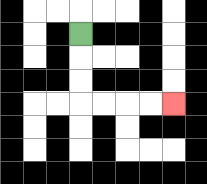{'start': '[3, 1]', 'end': '[7, 4]', 'path_directions': 'D,D,D,R,R,R,R', 'path_coordinates': '[[3, 1], [3, 2], [3, 3], [3, 4], [4, 4], [5, 4], [6, 4], [7, 4]]'}